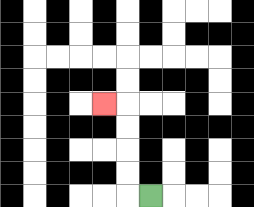{'start': '[6, 8]', 'end': '[4, 4]', 'path_directions': 'L,U,U,U,U,L', 'path_coordinates': '[[6, 8], [5, 8], [5, 7], [5, 6], [5, 5], [5, 4], [4, 4]]'}